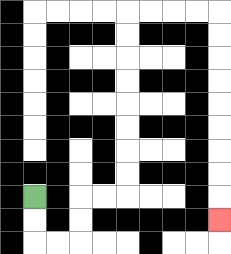{'start': '[1, 8]', 'end': '[9, 9]', 'path_directions': 'D,D,R,R,U,U,R,R,U,U,U,U,U,U,U,U,R,R,R,R,D,D,D,D,D,D,D,D,D', 'path_coordinates': '[[1, 8], [1, 9], [1, 10], [2, 10], [3, 10], [3, 9], [3, 8], [4, 8], [5, 8], [5, 7], [5, 6], [5, 5], [5, 4], [5, 3], [5, 2], [5, 1], [5, 0], [6, 0], [7, 0], [8, 0], [9, 0], [9, 1], [9, 2], [9, 3], [9, 4], [9, 5], [9, 6], [9, 7], [9, 8], [9, 9]]'}